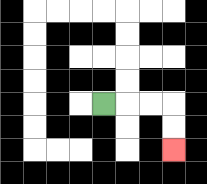{'start': '[4, 4]', 'end': '[7, 6]', 'path_directions': 'R,R,R,D,D', 'path_coordinates': '[[4, 4], [5, 4], [6, 4], [7, 4], [7, 5], [7, 6]]'}